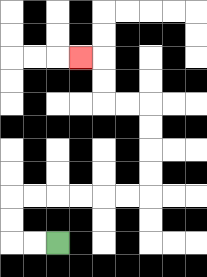{'start': '[2, 10]', 'end': '[3, 2]', 'path_directions': 'L,L,U,U,R,R,R,R,R,R,U,U,U,U,L,L,U,U,L', 'path_coordinates': '[[2, 10], [1, 10], [0, 10], [0, 9], [0, 8], [1, 8], [2, 8], [3, 8], [4, 8], [5, 8], [6, 8], [6, 7], [6, 6], [6, 5], [6, 4], [5, 4], [4, 4], [4, 3], [4, 2], [3, 2]]'}